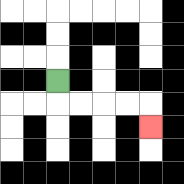{'start': '[2, 3]', 'end': '[6, 5]', 'path_directions': 'D,R,R,R,R,D', 'path_coordinates': '[[2, 3], [2, 4], [3, 4], [4, 4], [5, 4], [6, 4], [6, 5]]'}